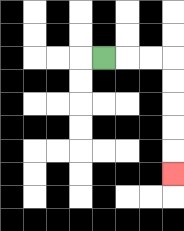{'start': '[4, 2]', 'end': '[7, 7]', 'path_directions': 'R,R,R,D,D,D,D,D', 'path_coordinates': '[[4, 2], [5, 2], [6, 2], [7, 2], [7, 3], [7, 4], [7, 5], [7, 6], [7, 7]]'}